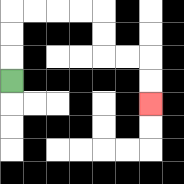{'start': '[0, 3]', 'end': '[6, 4]', 'path_directions': 'U,U,U,R,R,R,R,D,D,R,R,D,D', 'path_coordinates': '[[0, 3], [0, 2], [0, 1], [0, 0], [1, 0], [2, 0], [3, 0], [4, 0], [4, 1], [4, 2], [5, 2], [6, 2], [6, 3], [6, 4]]'}